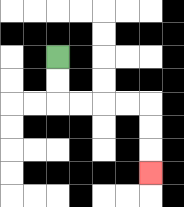{'start': '[2, 2]', 'end': '[6, 7]', 'path_directions': 'D,D,R,R,R,R,D,D,D', 'path_coordinates': '[[2, 2], [2, 3], [2, 4], [3, 4], [4, 4], [5, 4], [6, 4], [6, 5], [6, 6], [6, 7]]'}